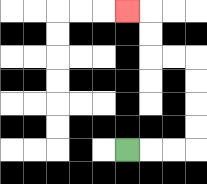{'start': '[5, 6]', 'end': '[5, 0]', 'path_directions': 'R,R,R,U,U,U,U,L,L,U,U,L', 'path_coordinates': '[[5, 6], [6, 6], [7, 6], [8, 6], [8, 5], [8, 4], [8, 3], [8, 2], [7, 2], [6, 2], [6, 1], [6, 0], [5, 0]]'}